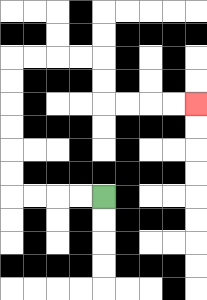{'start': '[4, 8]', 'end': '[8, 4]', 'path_directions': 'L,L,L,L,U,U,U,U,U,U,R,R,R,R,D,D,R,R,R,R', 'path_coordinates': '[[4, 8], [3, 8], [2, 8], [1, 8], [0, 8], [0, 7], [0, 6], [0, 5], [0, 4], [0, 3], [0, 2], [1, 2], [2, 2], [3, 2], [4, 2], [4, 3], [4, 4], [5, 4], [6, 4], [7, 4], [8, 4]]'}